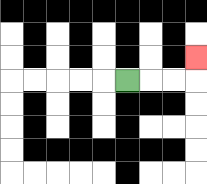{'start': '[5, 3]', 'end': '[8, 2]', 'path_directions': 'R,R,R,U', 'path_coordinates': '[[5, 3], [6, 3], [7, 3], [8, 3], [8, 2]]'}